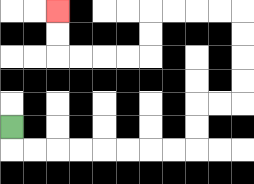{'start': '[0, 5]', 'end': '[2, 0]', 'path_directions': 'D,R,R,R,R,R,R,R,R,U,U,R,R,U,U,U,U,L,L,L,L,D,D,L,L,L,L,U,U', 'path_coordinates': '[[0, 5], [0, 6], [1, 6], [2, 6], [3, 6], [4, 6], [5, 6], [6, 6], [7, 6], [8, 6], [8, 5], [8, 4], [9, 4], [10, 4], [10, 3], [10, 2], [10, 1], [10, 0], [9, 0], [8, 0], [7, 0], [6, 0], [6, 1], [6, 2], [5, 2], [4, 2], [3, 2], [2, 2], [2, 1], [2, 0]]'}